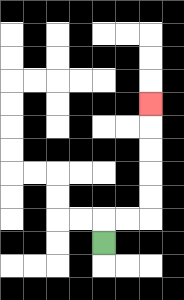{'start': '[4, 10]', 'end': '[6, 4]', 'path_directions': 'U,R,R,U,U,U,U,U', 'path_coordinates': '[[4, 10], [4, 9], [5, 9], [6, 9], [6, 8], [6, 7], [6, 6], [6, 5], [6, 4]]'}